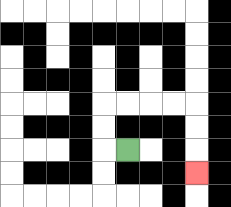{'start': '[5, 6]', 'end': '[8, 7]', 'path_directions': 'L,U,U,R,R,R,R,D,D,D', 'path_coordinates': '[[5, 6], [4, 6], [4, 5], [4, 4], [5, 4], [6, 4], [7, 4], [8, 4], [8, 5], [8, 6], [8, 7]]'}